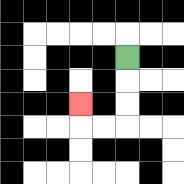{'start': '[5, 2]', 'end': '[3, 4]', 'path_directions': 'D,D,D,L,L,U', 'path_coordinates': '[[5, 2], [5, 3], [5, 4], [5, 5], [4, 5], [3, 5], [3, 4]]'}